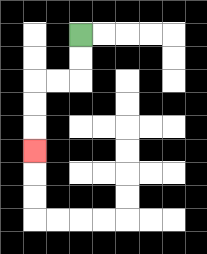{'start': '[3, 1]', 'end': '[1, 6]', 'path_directions': 'D,D,L,L,D,D,D', 'path_coordinates': '[[3, 1], [3, 2], [3, 3], [2, 3], [1, 3], [1, 4], [1, 5], [1, 6]]'}